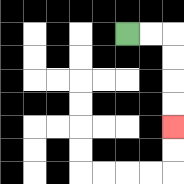{'start': '[5, 1]', 'end': '[7, 5]', 'path_directions': 'R,R,D,D,D,D', 'path_coordinates': '[[5, 1], [6, 1], [7, 1], [7, 2], [7, 3], [7, 4], [7, 5]]'}